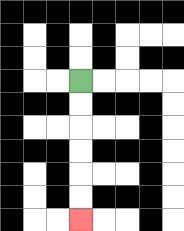{'start': '[3, 3]', 'end': '[3, 9]', 'path_directions': 'D,D,D,D,D,D', 'path_coordinates': '[[3, 3], [3, 4], [3, 5], [3, 6], [3, 7], [3, 8], [3, 9]]'}